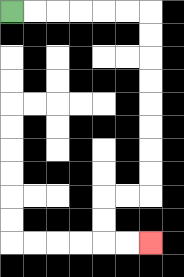{'start': '[0, 0]', 'end': '[6, 10]', 'path_directions': 'R,R,R,R,R,R,D,D,D,D,D,D,D,D,L,L,D,D,R,R', 'path_coordinates': '[[0, 0], [1, 0], [2, 0], [3, 0], [4, 0], [5, 0], [6, 0], [6, 1], [6, 2], [6, 3], [6, 4], [6, 5], [6, 6], [6, 7], [6, 8], [5, 8], [4, 8], [4, 9], [4, 10], [5, 10], [6, 10]]'}